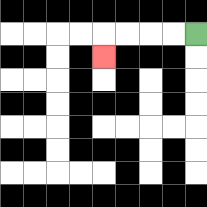{'start': '[8, 1]', 'end': '[4, 2]', 'path_directions': 'L,L,L,L,D', 'path_coordinates': '[[8, 1], [7, 1], [6, 1], [5, 1], [4, 1], [4, 2]]'}